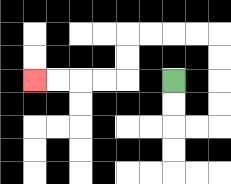{'start': '[7, 3]', 'end': '[1, 3]', 'path_directions': 'D,D,R,R,U,U,U,U,L,L,L,L,D,D,L,L,L,L', 'path_coordinates': '[[7, 3], [7, 4], [7, 5], [8, 5], [9, 5], [9, 4], [9, 3], [9, 2], [9, 1], [8, 1], [7, 1], [6, 1], [5, 1], [5, 2], [5, 3], [4, 3], [3, 3], [2, 3], [1, 3]]'}